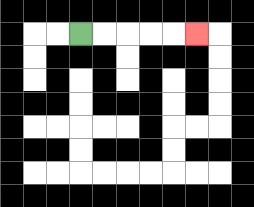{'start': '[3, 1]', 'end': '[8, 1]', 'path_directions': 'R,R,R,R,R', 'path_coordinates': '[[3, 1], [4, 1], [5, 1], [6, 1], [7, 1], [8, 1]]'}